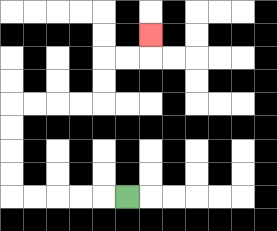{'start': '[5, 8]', 'end': '[6, 1]', 'path_directions': 'L,L,L,L,L,U,U,U,U,R,R,R,R,U,U,R,R,U', 'path_coordinates': '[[5, 8], [4, 8], [3, 8], [2, 8], [1, 8], [0, 8], [0, 7], [0, 6], [0, 5], [0, 4], [1, 4], [2, 4], [3, 4], [4, 4], [4, 3], [4, 2], [5, 2], [6, 2], [6, 1]]'}